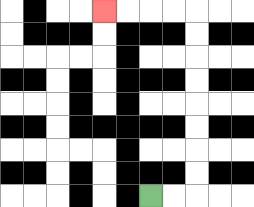{'start': '[6, 8]', 'end': '[4, 0]', 'path_directions': 'R,R,U,U,U,U,U,U,U,U,L,L,L,L', 'path_coordinates': '[[6, 8], [7, 8], [8, 8], [8, 7], [8, 6], [8, 5], [8, 4], [8, 3], [8, 2], [8, 1], [8, 0], [7, 0], [6, 0], [5, 0], [4, 0]]'}